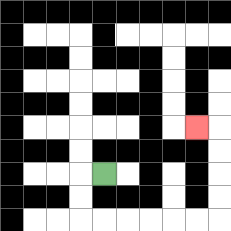{'start': '[4, 7]', 'end': '[8, 5]', 'path_directions': 'L,D,D,R,R,R,R,R,R,U,U,U,U,L', 'path_coordinates': '[[4, 7], [3, 7], [3, 8], [3, 9], [4, 9], [5, 9], [6, 9], [7, 9], [8, 9], [9, 9], [9, 8], [9, 7], [9, 6], [9, 5], [8, 5]]'}